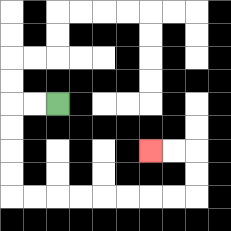{'start': '[2, 4]', 'end': '[6, 6]', 'path_directions': 'L,L,D,D,D,D,R,R,R,R,R,R,R,R,U,U,L,L', 'path_coordinates': '[[2, 4], [1, 4], [0, 4], [0, 5], [0, 6], [0, 7], [0, 8], [1, 8], [2, 8], [3, 8], [4, 8], [5, 8], [6, 8], [7, 8], [8, 8], [8, 7], [8, 6], [7, 6], [6, 6]]'}